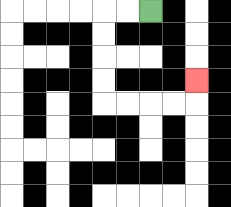{'start': '[6, 0]', 'end': '[8, 3]', 'path_directions': 'L,L,D,D,D,D,R,R,R,R,U', 'path_coordinates': '[[6, 0], [5, 0], [4, 0], [4, 1], [4, 2], [4, 3], [4, 4], [5, 4], [6, 4], [7, 4], [8, 4], [8, 3]]'}